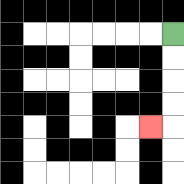{'start': '[7, 1]', 'end': '[6, 5]', 'path_directions': 'D,D,D,D,L', 'path_coordinates': '[[7, 1], [7, 2], [7, 3], [7, 4], [7, 5], [6, 5]]'}